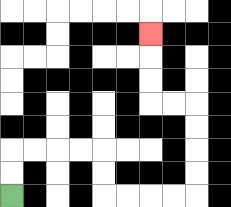{'start': '[0, 8]', 'end': '[6, 1]', 'path_directions': 'U,U,R,R,R,R,D,D,R,R,R,R,U,U,U,U,L,L,U,U,U', 'path_coordinates': '[[0, 8], [0, 7], [0, 6], [1, 6], [2, 6], [3, 6], [4, 6], [4, 7], [4, 8], [5, 8], [6, 8], [7, 8], [8, 8], [8, 7], [8, 6], [8, 5], [8, 4], [7, 4], [6, 4], [6, 3], [6, 2], [6, 1]]'}